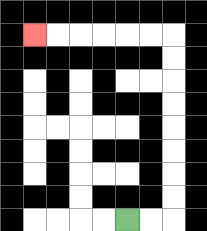{'start': '[5, 9]', 'end': '[1, 1]', 'path_directions': 'R,R,U,U,U,U,U,U,U,U,L,L,L,L,L,L', 'path_coordinates': '[[5, 9], [6, 9], [7, 9], [7, 8], [7, 7], [7, 6], [7, 5], [7, 4], [7, 3], [7, 2], [7, 1], [6, 1], [5, 1], [4, 1], [3, 1], [2, 1], [1, 1]]'}